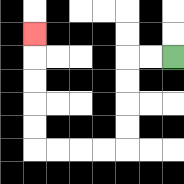{'start': '[7, 2]', 'end': '[1, 1]', 'path_directions': 'L,L,D,D,D,D,L,L,L,L,U,U,U,U,U', 'path_coordinates': '[[7, 2], [6, 2], [5, 2], [5, 3], [5, 4], [5, 5], [5, 6], [4, 6], [3, 6], [2, 6], [1, 6], [1, 5], [1, 4], [1, 3], [1, 2], [1, 1]]'}